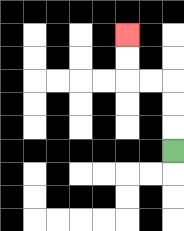{'start': '[7, 6]', 'end': '[5, 1]', 'path_directions': 'U,U,U,L,L,U,U', 'path_coordinates': '[[7, 6], [7, 5], [7, 4], [7, 3], [6, 3], [5, 3], [5, 2], [5, 1]]'}